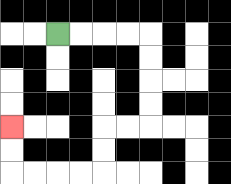{'start': '[2, 1]', 'end': '[0, 5]', 'path_directions': 'R,R,R,R,D,D,D,D,L,L,D,D,L,L,L,L,U,U', 'path_coordinates': '[[2, 1], [3, 1], [4, 1], [5, 1], [6, 1], [6, 2], [6, 3], [6, 4], [6, 5], [5, 5], [4, 5], [4, 6], [4, 7], [3, 7], [2, 7], [1, 7], [0, 7], [0, 6], [0, 5]]'}